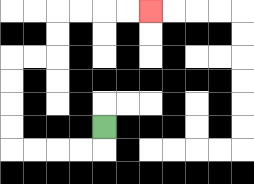{'start': '[4, 5]', 'end': '[6, 0]', 'path_directions': 'D,L,L,L,L,U,U,U,U,R,R,U,U,R,R,R,R', 'path_coordinates': '[[4, 5], [4, 6], [3, 6], [2, 6], [1, 6], [0, 6], [0, 5], [0, 4], [0, 3], [0, 2], [1, 2], [2, 2], [2, 1], [2, 0], [3, 0], [4, 0], [5, 0], [6, 0]]'}